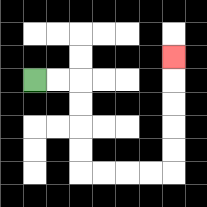{'start': '[1, 3]', 'end': '[7, 2]', 'path_directions': 'R,R,D,D,D,D,R,R,R,R,U,U,U,U,U', 'path_coordinates': '[[1, 3], [2, 3], [3, 3], [3, 4], [3, 5], [3, 6], [3, 7], [4, 7], [5, 7], [6, 7], [7, 7], [7, 6], [7, 5], [7, 4], [7, 3], [7, 2]]'}